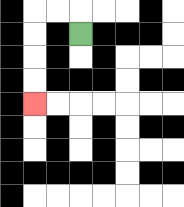{'start': '[3, 1]', 'end': '[1, 4]', 'path_directions': 'U,L,L,D,D,D,D', 'path_coordinates': '[[3, 1], [3, 0], [2, 0], [1, 0], [1, 1], [1, 2], [1, 3], [1, 4]]'}